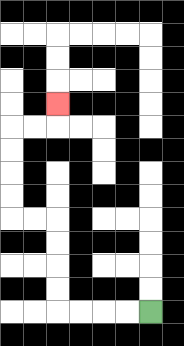{'start': '[6, 13]', 'end': '[2, 4]', 'path_directions': 'L,L,L,L,U,U,U,U,L,L,U,U,U,U,R,R,U', 'path_coordinates': '[[6, 13], [5, 13], [4, 13], [3, 13], [2, 13], [2, 12], [2, 11], [2, 10], [2, 9], [1, 9], [0, 9], [0, 8], [0, 7], [0, 6], [0, 5], [1, 5], [2, 5], [2, 4]]'}